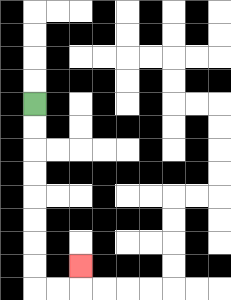{'start': '[1, 4]', 'end': '[3, 11]', 'path_directions': 'D,D,D,D,D,D,D,D,R,R,U', 'path_coordinates': '[[1, 4], [1, 5], [1, 6], [1, 7], [1, 8], [1, 9], [1, 10], [1, 11], [1, 12], [2, 12], [3, 12], [3, 11]]'}